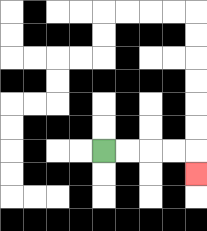{'start': '[4, 6]', 'end': '[8, 7]', 'path_directions': 'R,R,R,R,D', 'path_coordinates': '[[4, 6], [5, 6], [6, 6], [7, 6], [8, 6], [8, 7]]'}